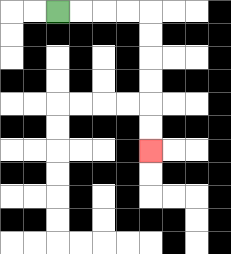{'start': '[2, 0]', 'end': '[6, 6]', 'path_directions': 'R,R,R,R,D,D,D,D,D,D', 'path_coordinates': '[[2, 0], [3, 0], [4, 0], [5, 0], [6, 0], [6, 1], [6, 2], [6, 3], [6, 4], [6, 5], [6, 6]]'}